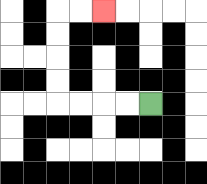{'start': '[6, 4]', 'end': '[4, 0]', 'path_directions': 'L,L,L,L,U,U,U,U,R,R', 'path_coordinates': '[[6, 4], [5, 4], [4, 4], [3, 4], [2, 4], [2, 3], [2, 2], [2, 1], [2, 0], [3, 0], [4, 0]]'}